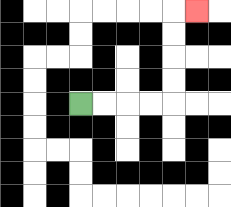{'start': '[3, 4]', 'end': '[8, 0]', 'path_directions': 'R,R,R,R,U,U,U,U,R', 'path_coordinates': '[[3, 4], [4, 4], [5, 4], [6, 4], [7, 4], [7, 3], [7, 2], [7, 1], [7, 0], [8, 0]]'}